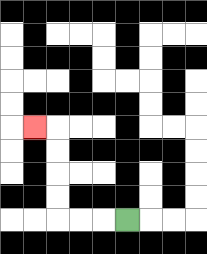{'start': '[5, 9]', 'end': '[1, 5]', 'path_directions': 'L,L,L,U,U,U,U,L', 'path_coordinates': '[[5, 9], [4, 9], [3, 9], [2, 9], [2, 8], [2, 7], [2, 6], [2, 5], [1, 5]]'}